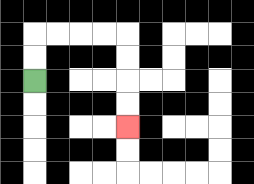{'start': '[1, 3]', 'end': '[5, 5]', 'path_directions': 'U,U,R,R,R,R,D,D,D,D', 'path_coordinates': '[[1, 3], [1, 2], [1, 1], [2, 1], [3, 1], [4, 1], [5, 1], [5, 2], [5, 3], [5, 4], [5, 5]]'}